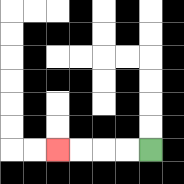{'start': '[6, 6]', 'end': '[2, 6]', 'path_directions': 'L,L,L,L', 'path_coordinates': '[[6, 6], [5, 6], [4, 6], [3, 6], [2, 6]]'}